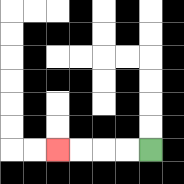{'start': '[6, 6]', 'end': '[2, 6]', 'path_directions': 'L,L,L,L', 'path_coordinates': '[[6, 6], [5, 6], [4, 6], [3, 6], [2, 6]]'}